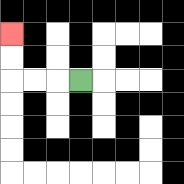{'start': '[3, 3]', 'end': '[0, 1]', 'path_directions': 'L,L,L,U,U', 'path_coordinates': '[[3, 3], [2, 3], [1, 3], [0, 3], [0, 2], [0, 1]]'}